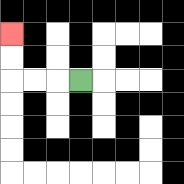{'start': '[3, 3]', 'end': '[0, 1]', 'path_directions': 'L,L,L,U,U', 'path_coordinates': '[[3, 3], [2, 3], [1, 3], [0, 3], [0, 2], [0, 1]]'}